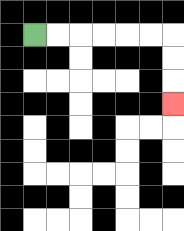{'start': '[1, 1]', 'end': '[7, 4]', 'path_directions': 'R,R,R,R,R,R,D,D,D', 'path_coordinates': '[[1, 1], [2, 1], [3, 1], [4, 1], [5, 1], [6, 1], [7, 1], [7, 2], [7, 3], [7, 4]]'}